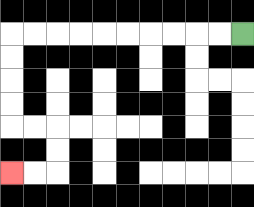{'start': '[10, 1]', 'end': '[0, 7]', 'path_directions': 'L,L,L,L,L,L,L,L,L,L,D,D,D,D,R,R,D,D,L,L', 'path_coordinates': '[[10, 1], [9, 1], [8, 1], [7, 1], [6, 1], [5, 1], [4, 1], [3, 1], [2, 1], [1, 1], [0, 1], [0, 2], [0, 3], [0, 4], [0, 5], [1, 5], [2, 5], [2, 6], [2, 7], [1, 7], [0, 7]]'}